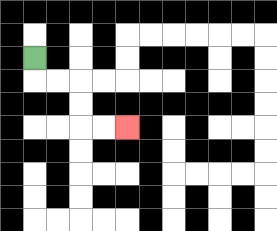{'start': '[1, 2]', 'end': '[5, 5]', 'path_directions': 'D,R,R,D,D,R,R', 'path_coordinates': '[[1, 2], [1, 3], [2, 3], [3, 3], [3, 4], [3, 5], [4, 5], [5, 5]]'}